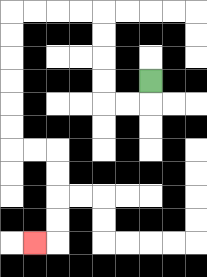{'start': '[6, 3]', 'end': '[1, 10]', 'path_directions': 'D,L,L,U,U,U,U,L,L,L,L,D,D,D,D,D,D,R,R,D,D,D,D,L', 'path_coordinates': '[[6, 3], [6, 4], [5, 4], [4, 4], [4, 3], [4, 2], [4, 1], [4, 0], [3, 0], [2, 0], [1, 0], [0, 0], [0, 1], [0, 2], [0, 3], [0, 4], [0, 5], [0, 6], [1, 6], [2, 6], [2, 7], [2, 8], [2, 9], [2, 10], [1, 10]]'}